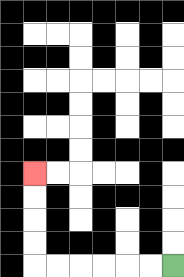{'start': '[7, 11]', 'end': '[1, 7]', 'path_directions': 'L,L,L,L,L,L,U,U,U,U', 'path_coordinates': '[[7, 11], [6, 11], [5, 11], [4, 11], [3, 11], [2, 11], [1, 11], [1, 10], [1, 9], [1, 8], [1, 7]]'}